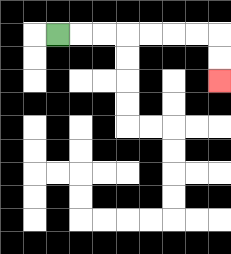{'start': '[2, 1]', 'end': '[9, 3]', 'path_directions': 'R,R,R,R,R,R,R,D,D', 'path_coordinates': '[[2, 1], [3, 1], [4, 1], [5, 1], [6, 1], [7, 1], [8, 1], [9, 1], [9, 2], [9, 3]]'}